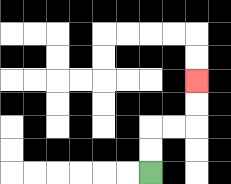{'start': '[6, 7]', 'end': '[8, 3]', 'path_directions': 'U,U,R,R,U,U', 'path_coordinates': '[[6, 7], [6, 6], [6, 5], [7, 5], [8, 5], [8, 4], [8, 3]]'}